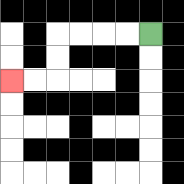{'start': '[6, 1]', 'end': '[0, 3]', 'path_directions': 'L,L,L,L,D,D,L,L', 'path_coordinates': '[[6, 1], [5, 1], [4, 1], [3, 1], [2, 1], [2, 2], [2, 3], [1, 3], [0, 3]]'}